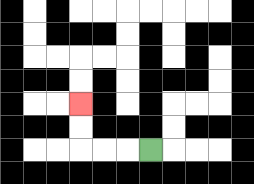{'start': '[6, 6]', 'end': '[3, 4]', 'path_directions': 'L,L,L,U,U', 'path_coordinates': '[[6, 6], [5, 6], [4, 6], [3, 6], [3, 5], [3, 4]]'}